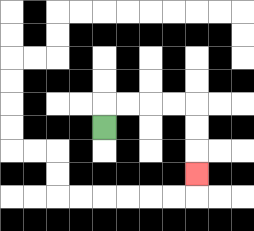{'start': '[4, 5]', 'end': '[8, 7]', 'path_directions': 'U,R,R,R,R,D,D,D', 'path_coordinates': '[[4, 5], [4, 4], [5, 4], [6, 4], [7, 4], [8, 4], [8, 5], [8, 6], [8, 7]]'}